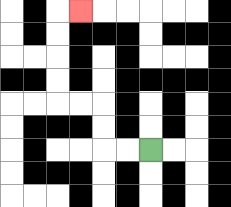{'start': '[6, 6]', 'end': '[3, 0]', 'path_directions': 'L,L,U,U,L,L,U,U,U,U,R', 'path_coordinates': '[[6, 6], [5, 6], [4, 6], [4, 5], [4, 4], [3, 4], [2, 4], [2, 3], [2, 2], [2, 1], [2, 0], [3, 0]]'}